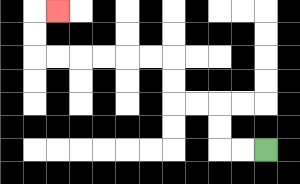{'start': '[11, 6]', 'end': '[2, 0]', 'path_directions': 'L,L,U,U,L,L,U,U,L,L,L,L,L,L,U,U,R', 'path_coordinates': '[[11, 6], [10, 6], [9, 6], [9, 5], [9, 4], [8, 4], [7, 4], [7, 3], [7, 2], [6, 2], [5, 2], [4, 2], [3, 2], [2, 2], [1, 2], [1, 1], [1, 0], [2, 0]]'}